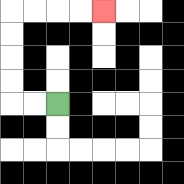{'start': '[2, 4]', 'end': '[4, 0]', 'path_directions': 'L,L,U,U,U,U,R,R,R,R', 'path_coordinates': '[[2, 4], [1, 4], [0, 4], [0, 3], [0, 2], [0, 1], [0, 0], [1, 0], [2, 0], [3, 0], [4, 0]]'}